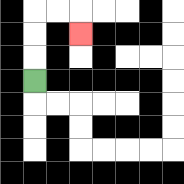{'start': '[1, 3]', 'end': '[3, 1]', 'path_directions': 'U,U,U,R,R,D', 'path_coordinates': '[[1, 3], [1, 2], [1, 1], [1, 0], [2, 0], [3, 0], [3, 1]]'}